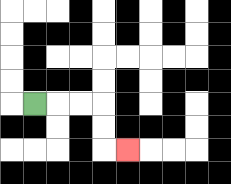{'start': '[1, 4]', 'end': '[5, 6]', 'path_directions': 'R,R,R,D,D,R', 'path_coordinates': '[[1, 4], [2, 4], [3, 4], [4, 4], [4, 5], [4, 6], [5, 6]]'}